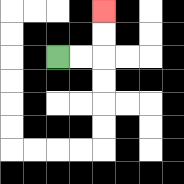{'start': '[2, 2]', 'end': '[4, 0]', 'path_directions': 'R,R,U,U', 'path_coordinates': '[[2, 2], [3, 2], [4, 2], [4, 1], [4, 0]]'}